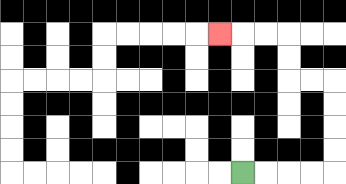{'start': '[10, 7]', 'end': '[9, 1]', 'path_directions': 'R,R,R,R,U,U,U,U,L,L,U,U,L,L,L', 'path_coordinates': '[[10, 7], [11, 7], [12, 7], [13, 7], [14, 7], [14, 6], [14, 5], [14, 4], [14, 3], [13, 3], [12, 3], [12, 2], [12, 1], [11, 1], [10, 1], [9, 1]]'}